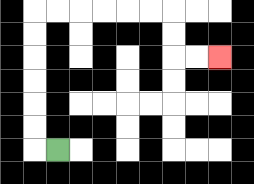{'start': '[2, 6]', 'end': '[9, 2]', 'path_directions': 'L,U,U,U,U,U,U,R,R,R,R,R,R,D,D,R,R', 'path_coordinates': '[[2, 6], [1, 6], [1, 5], [1, 4], [1, 3], [1, 2], [1, 1], [1, 0], [2, 0], [3, 0], [4, 0], [5, 0], [6, 0], [7, 0], [7, 1], [7, 2], [8, 2], [9, 2]]'}